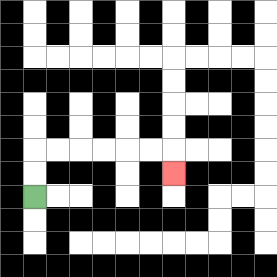{'start': '[1, 8]', 'end': '[7, 7]', 'path_directions': 'U,U,R,R,R,R,R,R,D', 'path_coordinates': '[[1, 8], [1, 7], [1, 6], [2, 6], [3, 6], [4, 6], [5, 6], [6, 6], [7, 6], [7, 7]]'}